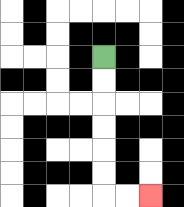{'start': '[4, 2]', 'end': '[6, 8]', 'path_directions': 'D,D,D,D,D,D,R,R', 'path_coordinates': '[[4, 2], [4, 3], [4, 4], [4, 5], [4, 6], [4, 7], [4, 8], [5, 8], [6, 8]]'}